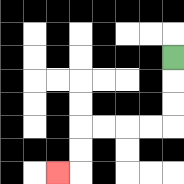{'start': '[7, 2]', 'end': '[2, 7]', 'path_directions': 'D,D,D,L,L,L,L,D,D,L', 'path_coordinates': '[[7, 2], [7, 3], [7, 4], [7, 5], [6, 5], [5, 5], [4, 5], [3, 5], [3, 6], [3, 7], [2, 7]]'}